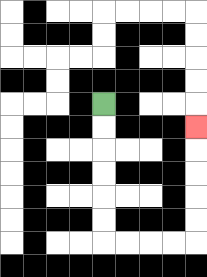{'start': '[4, 4]', 'end': '[8, 5]', 'path_directions': 'D,D,D,D,D,D,R,R,R,R,U,U,U,U,U', 'path_coordinates': '[[4, 4], [4, 5], [4, 6], [4, 7], [4, 8], [4, 9], [4, 10], [5, 10], [6, 10], [7, 10], [8, 10], [8, 9], [8, 8], [8, 7], [8, 6], [8, 5]]'}